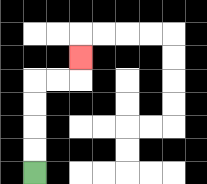{'start': '[1, 7]', 'end': '[3, 2]', 'path_directions': 'U,U,U,U,R,R,U', 'path_coordinates': '[[1, 7], [1, 6], [1, 5], [1, 4], [1, 3], [2, 3], [3, 3], [3, 2]]'}